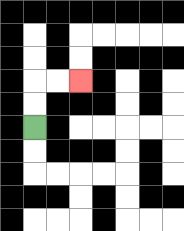{'start': '[1, 5]', 'end': '[3, 3]', 'path_directions': 'U,U,R,R', 'path_coordinates': '[[1, 5], [1, 4], [1, 3], [2, 3], [3, 3]]'}